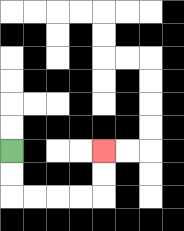{'start': '[0, 6]', 'end': '[4, 6]', 'path_directions': 'D,D,R,R,R,R,U,U', 'path_coordinates': '[[0, 6], [0, 7], [0, 8], [1, 8], [2, 8], [3, 8], [4, 8], [4, 7], [4, 6]]'}